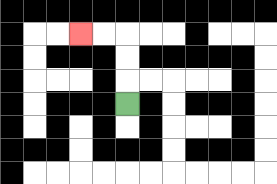{'start': '[5, 4]', 'end': '[3, 1]', 'path_directions': 'U,U,U,L,L', 'path_coordinates': '[[5, 4], [5, 3], [5, 2], [5, 1], [4, 1], [3, 1]]'}